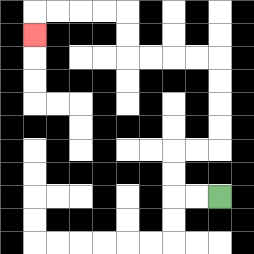{'start': '[9, 8]', 'end': '[1, 1]', 'path_directions': 'L,L,U,U,R,R,U,U,U,U,L,L,L,L,U,U,L,L,L,L,D', 'path_coordinates': '[[9, 8], [8, 8], [7, 8], [7, 7], [7, 6], [8, 6], [9, 6], [9, 5], [9, 4], [9, 3], [9, 2], [8, 2], [7, 2], [6, 2], [5, 2], [5, 1], [5, 0], [4, 0], [3, 0], [2, 0], [1, 0], [1, 1]]'}